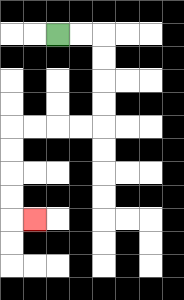{'start': '[2, 1]', 'end': '[1, 9]', 'path_directions': 'R,R,D,D,D,D,L,L,L,L,D,D,D,D,R', 'path_coordinates': '[[2, 1], [3, 1], [4, 1], [4, 2], [4, 3], [4, 4], [4, 5], [3, 5], [2, 5], [1, 5], [0, 5], [0, 6], [0, 7], [0, 8], [0, 9], [1, 9]]'}